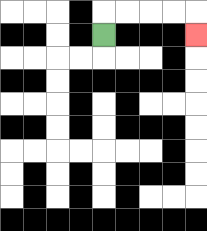{'start': '[4, 1]', 'end': '[8, 1]', 'path_directions': 'U,R,R,R,R,D', 'path_coordinates': '[[4, 1], [4, 0], [5, 0], [6, 0], [7, 0], [8, 0], [8, 1]]'}